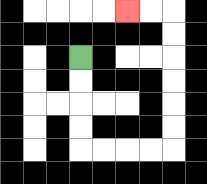{'start': '[3, 2]', 'end': '[5, 0]', 'path_directions': 'D,D,D,D,R,R,R,R,U,U,U,U,U,U,L,L', 'path_coordinates': '[[3, 2], [3, 3], [3, 4], [3, 5], [3, 6], [4, 6], [5, 6], [6, 6], [7, 6], [7, 5], [7, 4], [7, 3], [7, 2], [7, 1], [7, 0], [6, 0], [5, 0]]'}